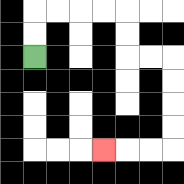{'start': '[1, 2]', 'end': '[4, 6]', 'path_directions': 'U,U,R,R,R,R,D,D,R,R,D,D,D,D,L,L,L', 'path_coordinates': '[[1, 2], [1, 1], [1, 0], [2, 0], [3, 0], [4, 0], [5, 0], [5, 1], [5, 2], [6, 2], [7, 2], [7, 3], [7, 4], [7, 5], [7, 6], [6, 6], [5, 6], [4, 6]]'}